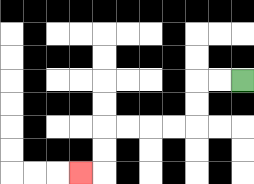{'start': '[10, 3]', 'end': '[3, 7]', 'path_directions': 'L,L,D,D,L,L,L,L,D,D,L', 'path_coordinates': '[[10, 3], [9, 3], [8, 3], [8, 4], [8, 5], [7, 5], [6, 5], [5, 5], [4, 5], [4, 6], [4, 7], [3, 7]]'}